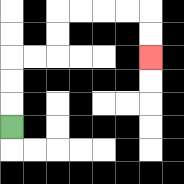{'start': '[0, 5]', 'end': '[6, 2]', 'path_directions': 'U,U,U,R,R,U,U,R,R,R,R,D,D', 'path_coordinates': '[[0, 5], [0, 4], [0, 3], [0, 2], [1, 2], [2, 2], [2, 1], [2, 0], [3, 0], [4, 0], [5, 0], [6, 0], [6, 1], [6, 2]]'}